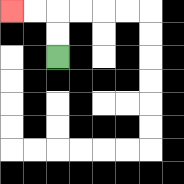{'start': '[2, 2]', 'end': '[0, 0]', 'path_directions': 'U,U,L,L', 'path_coordinates': '[[2, 2], [2, 1], [2, 0], [1, 0], [0, 0]]'}